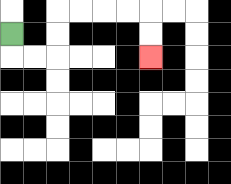{'start': '[0, 1]', 'end': '[6, 2]', 'path_directions': 'D,R,R,U,U,R,R,R,R,D,D', 'path_coordinates': '[[0, 1], [0, 2], [1, 2], [2, 2], [2, 1], [2, 0], [3, 0], [4, 0], [5, 0], [6, 0], [6, 1], [6, 2]]'}